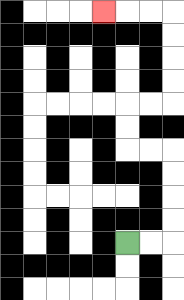{'start': '[5, 10]', 'end': '[4, 0]', 'path_directions': 'R,R,U,U,U,U,L,L,U,U,R,R,U,U,U,U,L,L,L', 'path_coordinates': '[[5, 10], [6, 10], [7, 10], [7, 9], [7, 8], [7, 7], [7, 6], [6, 6], [5, 6], [5, 5], [5, 4], [6, 4], [7, 4], [7, 3], [7, 2], [7, 1], [7, 0], [6, 0], [5, 0], [4, 0]]'}